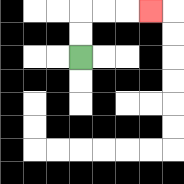{'start': '[3, 2]', 'end': '[6, 0]', 'path_directions': 'U,U,R,R,R', 'path_coordinates': '[[3, 2], [3, 1], [3, 0], [4, 0], [5, 0], [6, 0]]'}